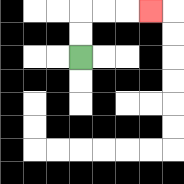{'start': '[3, 2]', 'end': '[6, 0]', 'path_directions': 'U,U,R,R,R', 'path_coordinates': '[[3, 2], [3, 1], [3, 0], [4, 0], [5, 0], [6, 0]]'}